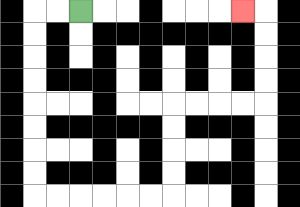{'start': '[3, 0]', 'end': '[10, 0]', 'path_directions': 'L,L,D,D,D,D,D,D,D,D,R,R,R,R,R,R,U,U,U,U,R,R,R,R,U,U,U,U,L', 'path_coordinates': '[[3, 0], [2, 0], [1, 0], [1, 1], [1, 2], [1, 3], [1, 4], [1, 5], [1, 6], [1, 7], [1, 8], [2, 8], [3, 8], [4, 8], [5, 8], [6, 8], [7, 8], [7, 7], [7, 6], [7, 5], [7, 4], [8, 4], [9, 4], [10, 4], [11, 4], [11, 3], [11, 2], [11, 1], [11, 0], [10, 0]]'}